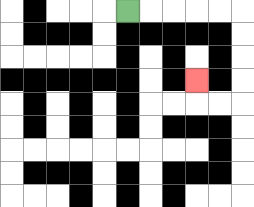{'start': '[5, 0]', 'end': '[8, 3]', 'path_directions': 'R,R,R,R,R,D,D,D,D,L,L,U', 'path_coordinates': '[[5, 0], [6, 0], [7, 0], [8, 0], [9, 0], [10, 0], [10, 1], [10, 2], [10, 3], [10, 4], [9, 4], [8, 4], [8, 3]]'}